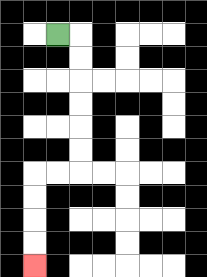{'start': '[2, 1]', 'end': '[1, 11]', 'path_directions': 'R,D,D,D,D,D,D,L,L,D,D,D,D', 'path_coordinates': '[[2, 1], [3, 1], [3, 2], [3, 3], [3, 4], [3, 5], [3, 6], [3, 7], [2, 7], [1, 7], [1, 8], [1, 9], [1, 10], [1, 11]]'}